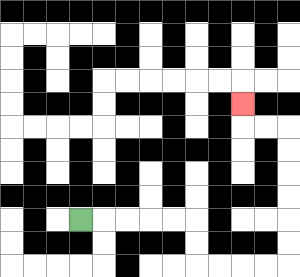{'start': '[3, 9]', 'end': '[10, 4]', 'path_directions': 'R,R,R,R,R,D,D,R,R,R,R,U,U,U,U,U,U,L,L,U', 'path_coordinates': '[[3, 9], [4, 9], [5, 9], [6, 9], [7, 9], [8, 9], [8, 10], [8, 11], [9, 11], [10, 11], [11, 11], [12, 11], [12, 10], [12, 9], [12, 8], [12, 7], [12, 6], [12, 5], [11, 5], [10, 5], [10, 4]]'}